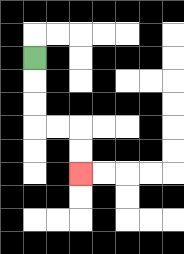{'start': '[1, 2]', 'end': '[3, 7]', 'path_directions': 'D,D,D,R,R,D,D', 'path_coordinates': '[[1, 2], [1, 3], [1, 4], [1, 5], [2, 5], [3, 5], [3, 6], [3, 7]]'}